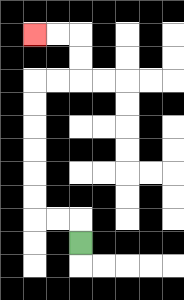{'start': '[3, 10]', 'end': '[1, 1]', 'path_directions': 'U,L,L,U,U,U,U,U,U,R,R,U,U,L,L', 'path_coordinates': '[[3, 10], [3, 9], [2, 9], [1, 9], [1, 8], [1, 7], [1, 6], [1, 5], [1, 4], [1, 3], [2, 3], [3, 3], [3, 2], [3, 1], [2, 1], [1, 1]]'}